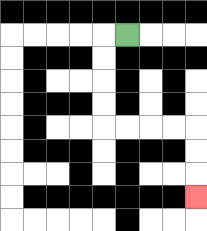{'start': '[5, 1]', 'end': '[8, 8]', 'path_directions': 'L,D,D,D,D,R,R,R,R,D,D,D', 'path_coordinates': '[[5, 1], [4, 1], [4, 2], [4, 3], [4, 4], [4, 5], [5, 5], [6, 5], [7, 5], [8, 5], [8, 6], [8, 7], [8, 8]]'}